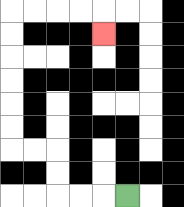{'start': '[5, 8]', 'end': '[4, 1]', 'path_directions': 'L,L,L,U,U,L,L,U,U,U,U,U,U,R,R,R,R,D', 'path_coordinates': '[[5, 8], [4, 8], [3, 8], [2, 8], [2, 7], [2, 6], [1, 6], [0, 6], [0, 5], [0, 4], [0, 3], [0, 2], [0, 1], [0, 0], [1, 0], [2, 0], [3, 0], [4, 0], [4, 1]]'}